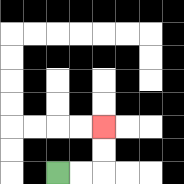{'start': '[2, 7]', 'end': '[4, 5]', 'path_directions': 'R,R,U,U', 'path_coordinates': '[[2, 7], [3, 7], [4, 7], [4, 6], [4, 5]]'}